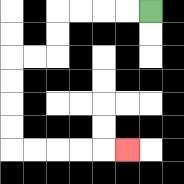{'start': '[6, 0]', 'end': '[5, 6]', 'path_directions': 'L,L,L,L,D,D,L,L,D,D,D,D,R,R,R,R,R', 'path_coordinates': '[[6, 0], [5, 0], [4, 0], [3, 0], [2, 0], [2, 1], [2, 2], [1, 2], [0, 2], [0, 3], [0, 4], [0, 5], [0, 6], [1, 6], [2, 6], [3, 6], [4, 6], [5, 6]]'}